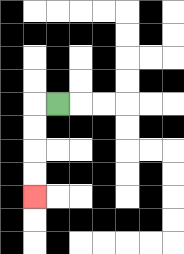{'start': '[2, 4]', 'end': '[1, 8]', 'path_directions': 'L,D,D,D,D', 'path_coordinates': '[[2, 4], [1, 4], [1, 5], [1, 6], [1, 7], [1, 8]]'}